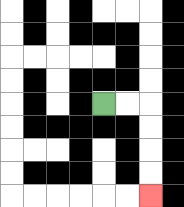{'start': '[4, 4]', 'end': '[6, 8]', 'path_directions': 'R,R,D,D,D,D', 'path_coordinates': '[[4, 4], [5, 4], [6, 4], [6, 5], [6, 6], [6, 7], [6, 8]]'}